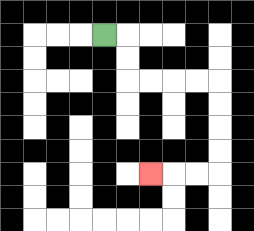{'start': '[4, 1]', 'end': '[6, 7]', 'path_directions': 'R,D,D,R,R,R,R,D,D,D,D,L,L,L', 'path_coordinates': '[[4, 1], [5, 1], [5, 2], [5, 3], [6, 3], [7, 3], [8, 3], [9, 3], [9, 4], [9, 5], [9, 6], [9, 7], [8, 7], [7, 7], [6, 7]]'}